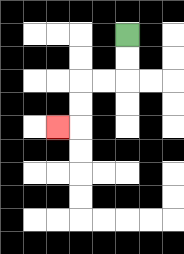{'start': '[5, 1]', 'end': '[2, 5]', 'path_directions': 'D,D,L,L,D,D,L', 'path_coordinates': '[[5, 1], [5, 2], [5, 3], [4, 3], [3, 3], [3, 4], [3, 5], [2, 5]]'}